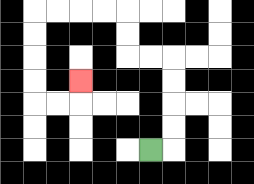{'start': '[6, 6]', 'end': '[3, 3]', 'path_directions': 'R,U,U,U,U,L,L,U,U,L,L,L,L,D,D,D,D,R,R,U', 'path_coordinates': '[[6, 6], [7, 6], [7, 5], [7, 4], [7, 3], [7, 2], [6, 2], [5, 2], [5, 1], [5, 0], [4, 0], [3, 0], [2, 0], [1, 0], [1, 1], [1, 2], [1, 3], [1, 4], [2, 4], [3, 4], [3, 3]]'}